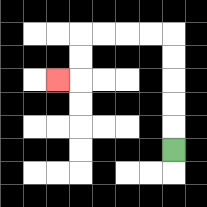{'start': '[7, 6]', 'end': '[2, 3]', 'path_directions': 'U,U,U,U,U,L,L,L,L,D,D,L', 'path_coordinates': '[[7, 6], [7, 5], [7, 4], [7, 3], [7, 2], [7, 1], [6, 1], [5, 1], [4, 1], [3, 1], [3, 2], [3, 3], [2, 3]]'}